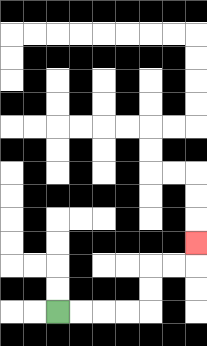{'start': '[2, 13]', 'end': '[8, 10]', 'path_directions': 'R,R,R,R,U,U,R,R,U', 'path_coordinates': '[[2, 13], [3, 13], [4, 13], [5, 13], [6, 13], [6, 12], [6, 11], [7, 11], [8, 11], [8, 10]]'}